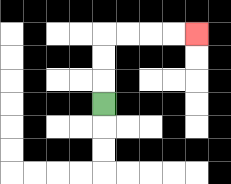{'start': '[4, 4]', 'end': '[8, 1]', 'path_directions': 'U,U,U,R,R,R,R', 'path_coordinates': '[[4, 4], [4, 3], [4, 2], [4, 1], [5, 1], [6, 1], [7, 1], [8, 1]]'}